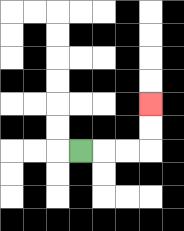{'start': '[3, 6]', 'end': '[6, 4]', 'path_directions': 'R,R,R,U,U', 'path_coordinates': '[[3, 6], [4, 6], [5, 6], [6, 6], [6, 5], [6, 4]]'}